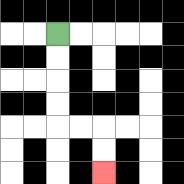{'start': '[2, 1]', 'end': '[4, 7]', 'path_directions': 'D,D,D,D,R,R,D,D', 'path_coordinates': '[[2, 1], [2, 2], [2, 3], [2, 4], [2, 5], [3, 5], [4, 5], [4, 6], [4, 7]]'}